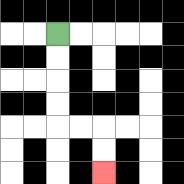{'start': '[2, 1]', 'end': '[4, 7]', 'path_directions': 'D,D,D,D,R,R,D,D', 'path_coordinates': '[[2, 1], [2, 2], [2, 3], [2, 4], [2, 5], [3, 5], [4, 5], [4, 6], [4, 7]]'}